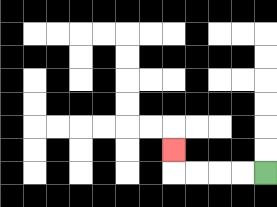{'start': '[11, 7]', 'end': '[7, 6]', 'path_directions': 'L,L,L,L,U', 'path_coordinates': '[[11, 7], [10, 7], [9, 7], [8, 7], [7, 7], [7, 6]]'}